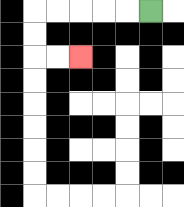{'start': '[6, 0]', 'end': '[3, 2]', 'path_directions': 'L,L,L,L,L,D,D,R,R', 'path_coordinates': '[[6, 0], [5, 0], [4, 0], [3, 0], [2, 0], [1, 0], [1, 1], [1, 2], [2, 2], [3, 2]]'}